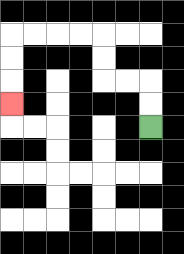{'start': '[6, 5]', 'end': '[0, 4]', 'path_directions': 'U,U,L,L,U,U,L,L,L,L,D,D,D', 'path_coordinates': '[[6, 5], [6, 4], [6, 3], [5, 3], [4, 3], [4, 2], [4, 1], [3, 1], [2, 1], [1, 1], [0, 1], [0, 2], [0, 3], [0, 4]]'}